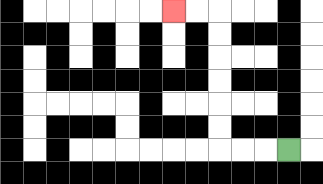{'start': '[12, 6]', 'end': '[7, 0]', 'path_directions': 'L,L,L,U,U,U,U,U,U,L,L', 'path_coordinates': '[[12, 6], [11, 6], [10, 6], [9, 6], [9, 5], [9, 4], [9, 3], [9, 2], [9, 1], [9, 0], [8, 0], [7, 0]]'}